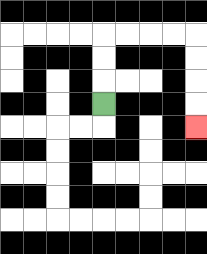{'start': '[4, 4]', 'end': '[8, 5]', 'path_directions': 'U,U,U,R,R,R,R,D,D,D,D', 'path_coordinates': '[[4, 4], [4, 3], [4, 2], [4, 1], [5, 1], [6, 1], [7, 1], [8, 1], [8, 2], [8, 3], [8, 4], [8, 5]]'}